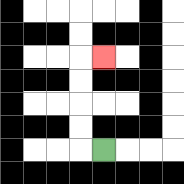{'start': '[4, 6]', 'end': '[4, 2]', 'path_directions': 'L,U,U,U,U,R', 'path_coordinates': '[[4, 6], [3, 6], [3, 5], [3, 4], [3, 3], [3, 2], [4, 2]]'}